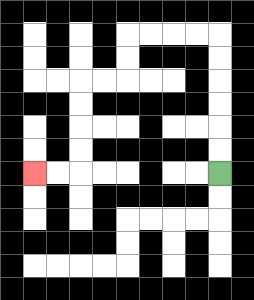{'start': '[9, 7]', 'end': '[1, 7]', 'path_directions': 'U,U,U,U,U,U,L,L,L,L,D,D,L,L,D,D,D,D,L,L', 'path_coordinates': '[[9, 7], [9, 6], [9, 5], [9, 4], [9, 3], [9, 2], [9, 1], [8, 1], [7, 1], [6, 1], [5, 1], [5, 2], [5, 3], [4, 3], [3, 3], [3, 4], [3, 5], [3, 6], [3, 7], [2, 7], [1, 7]]'}